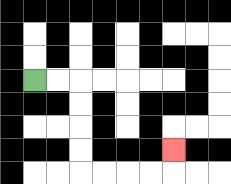{'start': '[1, 3]', 'end': '[7, 6]', 'path_directions': 'R,R,D,D,D,D,R,R,R,R,U', 'path_coordinates': '[[1, 3], [2, 3], [3, 3], [3, 4], [3, 5], [3, 6], [3, 7], [4, 7], [5, 7], [6, 7], [7, 7], [7, 6]]'}